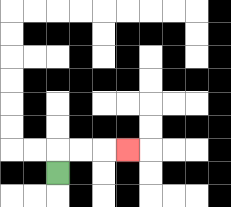{'start': '[2, 7]', 'end': '[5, 6]', 'path_directions': 'U,R,R,R', 'path_coordinates': '[[2, 7], [2, 6], [3, 6], [4, 6], [5, 6]]'}